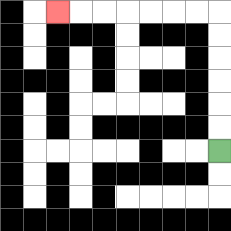{'start': '[9, 6]', 'end': '[2, 0]', 'path_directions': 'U,U,U,U,U,U,L,L,L,L,L,L,L', 'path_coordinates': '[[9, 6], [9, 5], [9, 4], [9, 3], [9, 2], [9, 1], [9, 0], [8, 0], [7, 0], [6, 0], [5, 0], [4, 0], [3, 0], [2, 0]]'}